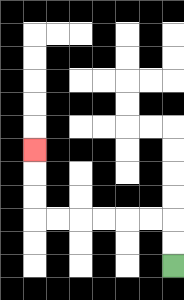{'start': '[7, 11]', 'end': '[1, 6]', 'path_directions': 'U,U,L,L,L,L,L,L,U,U,U', 'path_coordinates': '[[7, 11], [7, 10], [7, 9], [6, 9], [5, 9], [4, 9], [3, 9], [2, 9], [1, 9], [1, 8], [1, 7], [1, 6]]'}